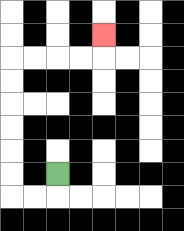{'start': '[2, 7]', 'end': '[4, 1]', 'path_directions': 'D,L,L,U,U,U,U,U,U,R,R,R,R,U', 'path_coordinates': '[[2, 7], [2, 8], [1, 8], [0, 8], [0, 7], [0, 6], [0, 5], [0, 4], [0, 3], [0, 2], [1, 2], [2, 2], [3, 2], [4, 2], [4, 1]]'}